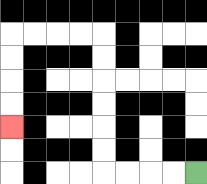{'start': '[8, 7]', 'end': '[0, 5]', 'path_directions': 'L,L,L,L,U,U,U,U,U,U,L,L,L,L,D,D,D,D', 'path_coordinates': '[[8, 7], [7, 7], [6, 7], [5, 7], [4, 7], [4, 6], [4, 5], [4, 4], [4, 3], [4, 2], [4, 1], [3, 1], [2, 1], [1, 1], [0, 1], [0, 2], [0, 3], [0, 4], [0, 5]]'}